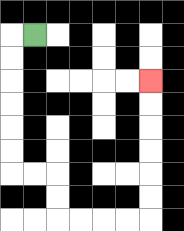{'start': '[1, 1]', 'end': '[6, 3]', 'path_directions': 'L,D,D,D,D,D,D,R,R,D,D,R,R,R,R,U,U,U,U,U,U', 'path_coordinates': '[[1, 1], [0, 1], [0, 2], [0, 3], [0, 4], [0, 5], [0, 6], [0, 7], [1, 7], [2, 7], [2, 8], [2, 9], [3, 9], [4, 9], [5, 9], [6, 9], [6, 8], [6, 7], [6, 6], [6, 5], [6, 4], [6, 3]]'}